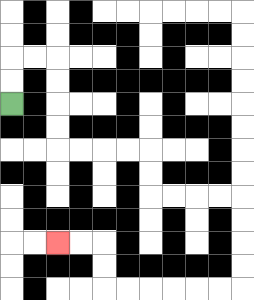{'start': '[0, 4]', 'end': '[2, 10]', 'path_directions': 'U,U,R,R,D,D,D,D,R,R,R,R,D,D,R,R,R,R,D,D,D,D,L,L,L,L,L,L,U,U,L,L', 'path_coordinates': '[[0, 4], [0, 3], [0, 2], [1, 2], [2, 2], [2, 3], [2, 4], [2, 5], [2, 6], [3, 6], [4, 6], [5, 6], [6, 6], [6, 7], [6, 8], [7, 8], [8, 8], [9, 8], [10, 8], [10, 9], [10, 10], [10, 11], [10, 12], [9, 12], [8, 12], [7, 12], [6, 12], [5, 12], [4, 12], [4, 11], [4, 10], [3, 10], [2, 10]]'}